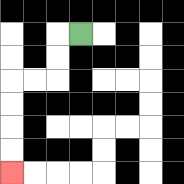{'start': '[3, 1]', 'end': '[0, 7]', 'path_directions': 'L,D,D,L,L,D,D,D,D', 'path_coordinates': '[[3, 1], [2, 1], [2, 2], [2, 3], [1, 3], [0, 3], [0, 4], [0, 5], [0, 6], [0, 7]]'}